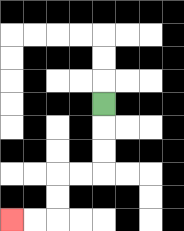{'start': '[4, 4]', 'end': '[0, 9]', 'path_directions': 'D,D,D,L,L,D,D,L,L', 'path_coordinates': '[[4, 4], [4, 5], [4, 6], [4, 7], [3, 7], [2, 7], [2, 8], [2, 9], [1, 9], [0, 9]]'}